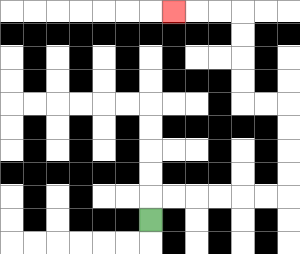{'start': '[6, 9]', 'end': '[7, 0]', 'path_directions': 'U,R,R,R,R,R,R,U,U,U,U,L,L,U,U,U,U,L,L,L', 'path_coordinates': '[[6, 9], [6, 8], [7, 8], [8, 8], [9, 8], [10, 8], [11, 8], [12, 8], [12, 7], [12, 6], [12, 5], [12, 4], [11, 4], [10, 4], [10, 3], [10, 2], [10, 1], [10, 0], [9, 0], [8, 0], [7, 0]]'}